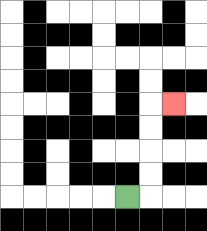{'start': '[5, 8]', 'end': '[7, 4]', 'path_directions': 'R,U,U,U,U,R', 'path_coordinates': '[[5, 8], [6, 8], [6, 7], [6, 6], [6, 5], [6, 4], [7, 4]]'}